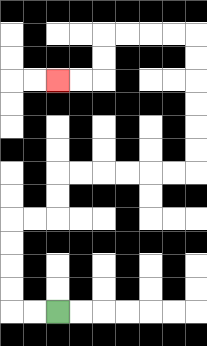{'start': '[2, 13]', 'end': '[2, 3]', 'path_directions': 'L,L,U,U,U,U,R,R,U,U,R,R,R,R,R,R,U,U,U,U,U,U,L,L,L,L,D,D,L,L', 'path_coordinates': '[[2, 13], [1, 13], [0, 13], [0, 12], [0, 11], [0, 10], [0, 9], [1, 9], [2, 9], [2, 8], [2, 7], [3, 7], [4, 7], [5, 7], [6, 7], [7, 7], [8, 7], [8, 6], [8, 5], [8, 4], [8, 3], [8, 2], [8, 1], [7, 1], [6, 1], [5, 1], [4, 1], [4, 2], [4, 3], [3, 3], [2, 3]]'}